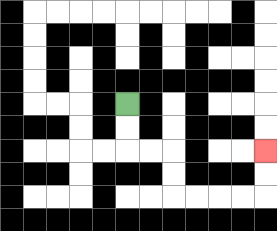{'start': '[5, 4]', 'end': '[11, 6]', 'path_directions': 'D,D,R,R,D,D,R,R,R,R,U,U', 'path_coordinates': '[[5, 4], [5, 5], [5, 6], [6, 6], [7, 6], [7, 7], [7, 8], [8, 8], [9, 8], [10, 8], [11, 8], [11, 7], [11, 6]]'}